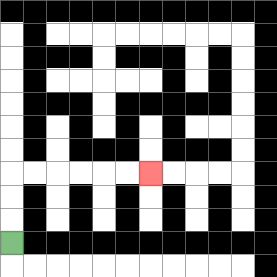{'start': '[0, 10]', 'end': '[6, 7]', 'path_directions': 'U,U,U,R,R,R,R,R,R', 'path_coordinates': '[[0, 10], [0, 9], [0, 8], [0, 7], [1, 7], [2, 7], [3, 7], [4, 7], [5, 7], [6, 7]]'}